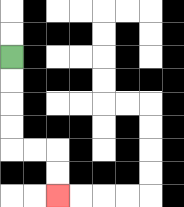{'start': '[0, 2]', 'end': '[2, 8]', 'path_directions': 'D,D,D,D,R,R,D,D', 'path_coordinates': '[[0, 2], [0, 3], [0, 4], [0, 5], [0, 6], [1, 6], [2, 6], [2, 7], [2, 8]]'}